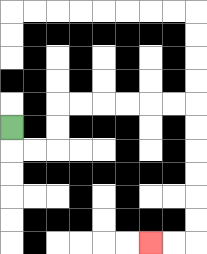{'start': '[0, 5]', 'end': '[6, 10]', 'path_directions': 'D,R,R,U,U,R,R,R,R,R,R,D,D,D,D,D,D,L,L', 'path_coordinates': '[[0, 5], [0, 6], [1, 6], [2, 6], [2, 5], [2, 4], [3, 4], [4, 4], [5, 4], [6, 4], [7, 4], [8, 4], [8, 5], [8, 6], [8, 7], [8, 8], [8, 9], [8, 10], [7, 10], [6, 10]]'}